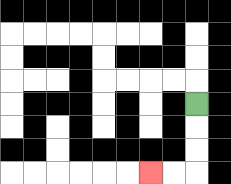{'start': '[8, 4]', 'end': '[6, 7]', 'path_directions': 'D,D,D,L,L', 'path_coordinates': '[[8, 4], [8, 5], [8, 6], [8, 7], [7, 7], [6, 7]]'}